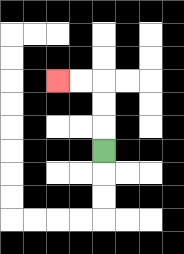{'start': '[4, 6]', 'end': '[2, 3]', 'path_directions': 'U,U,U,L,L', 'path_coordinates': '[[4, 6], [4, 5], [4, 4], [4, 3], [3, 3], [2, 3]]'}